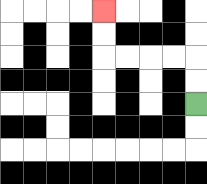{'start': '[8, 4]', 'end': '[4, 0]', 'path_directions': 'U,U,L,L,L,L,U,U', 'path_coordinates': '[[8, 4], [8, 3], [8, 2], [7, 2], [6, 2], [5, 2], [4, 2], [4, 1], [4, 0]]'}